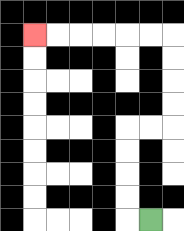{'start': '[6, 9]', 'end': '[1, 1]', 'path_directions': 'L,U,U,U,U,R,R,U,U,U,U,L,L,L,L,L,L', 'path_coordinates': '[[6, 9], [5, 9], [5, 8], [5, 7], [5, 6], [5, 5], [6, 5], [7, 5], [7, 4], [7, 3], [7, 2], [7, 1], [6, 1], [5, 1], [4, 1], [3, 1], [2, 1], [1, 1]]'}